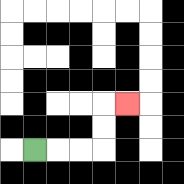{'start': '[1, 6]', 'end': '[5, 4]', 'path_directions': 'R,R,R,U,U,R', 'path_coordinates': '[[1, 6], [2, 6], [3, 6], [4, 6], [4, 5], [4, 4], [5, 4]]'}